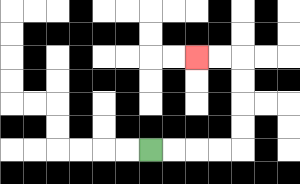{'start': '[6, 6]', 'end': '[8, 2]', 'path_directions': 'R,R,R,R,U,U,U,U,L,L', 'path_coordinates': '[[6, 6], [7, 6], [8, 6], [9, 6], [10, 6], [10, 5], [10, 4], [10, 3], [10, 2], [9, 2], [8, 2]]'}